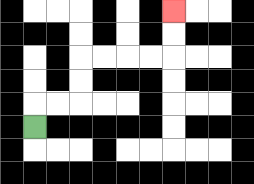{'start': '[1, 5]', 'end': '[7, 0]', 'path_directions': 'U,R,R,U,U,R,R,R,R,U,U', 'path_coordinates': '[[1, 5], [1, 4], [2, 4], [3, 4], [3, 3], [3, 2], [4, 2], [5, 2], [6, 2], [7, 2], [7, 1], [7, 0]]'}